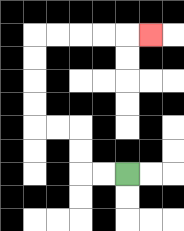{'start': '[5, 7]', 'end': '[6, 1]', 'path_directions': 'L,L,U,U,L,L,U,U,U,U,R,R,R,R,R', 'path_coordinates': '[[5, 7], [4, 7], [3, 7], [3, 6], [3, 5], [2, 5], [1, 5], [1, 4], [1, 3], [1, 2], [1, 1], [2, 1], [3, 1], [4, 1], [5, 1], [6, 1]]'}